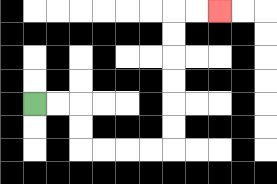{'start': '[1, 4]', 'end': '[9, 0]', 'path_directions': 'R,R,D,D,R,R,R,R,U,U,U,U,U,U,R,R', 'path_coordinates': '[[1, 4], [2, 4], [3, 4], [3, 5], [3, 6], [4, 6], [5, 6], [6, 6], [7, 6], [7, 5], [7, 4], [7, 3], [7, 2], [7, 1], [7, 0], [8, 0], [9, 0]]'}